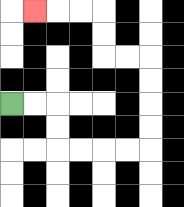{'start': '[0, 4]', 'end': '[1, 0]', 'path_directions': 'R,R,D,D,R,R,R,R,U,U,U,U,L,L,U,U,L,L,L', 'path_coordinates': '[[0, 4], [1, 4], [2, 4], [2, 5], [2, 6], [3, 6], [4, 6], [5, 6], [6, 6], [6, 5], [6, 4], [6, 3], [6, 2], [5, 2], [4, 2], [4, 1], [4, 0], [3, 0], [2, 0], [1, 0]]'}